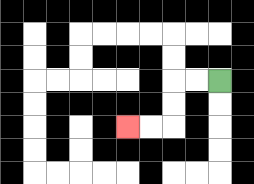{'start': '[9, 3]', 'end': '[5, 5]', 'path_directions': 'L,L,D,D,L,L', 'path_coordinates': '[[9, 3], [8, 3], [7, 3], [7, 4], [7, 5], [6, 5], [5, 5]]'}